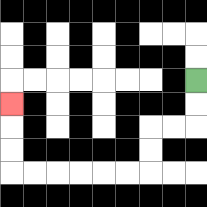{'start': '[8, 3]', 'end': '[0, 4]', 'path_directions': 'D,D,L,L,D,D,L,L,L,L,L,L,U,U,U', 'path_coordinates': '[[8, 3], [8, 4], [8, 5], [7, 5], [6, 5], [6, 6], [6, 7], [5, 7], [4, 7], [3, 7], [2, 7], [1, 7], [0, 7], [0, 6], [0, 5], [0, 4]]'}